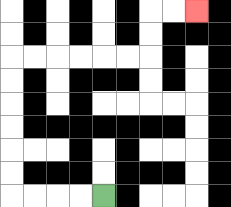{'start': '[4, 8]', 'end': '[8, 0]', 'path_directions': 'L,L,L,L,U,U,U,U,U,U,R,R,R,R,R,R,U,U,R,R', 'path_coordinates': '[[4, 8], [3, 8], [2, 8], [1, 8], [0, 8], [0, 7], [0, 6], [0, 5], [0, 4], [0, 3], [0, 2], [1, 2], [2, 2], [3, 2], [4, 2], [5, 2], [6, 2], [6, 1], [6, 0], [7, 0], [8, 0]]'}